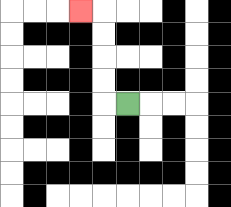{'start': '[5, 4]', 'end': '[3, 0]', 'path_directions': 'L,U,U,U,U,L', 'path_coordinates': '[[5, 4], [4, 4], [4, 3], [4, 2], [4, 1], [4, 0], [3, 0]]'}